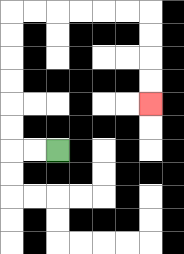{'start': '[2, 6]', 'end': '[6, 4]', 'path_directions': 'L,L,U,U,U,U,U,U,R,R,R,R,R,R,D,D,D,D', 'path_coordinates': '[[2, 6], [1, 6], [0, 6], [0, 5], [0, 4], [0, 3], [0, 2], [0, 1], [0, 0], [1, 0], [2, 0], [3, 0], [4, 0], [5, 0], [6, 0], [6, 1], [6, 2], [6, 3], [6, 4]]'}